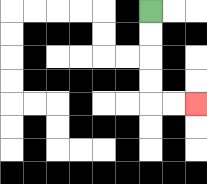{'start': '[6, 0]', 'end': '[8, 4]', 'path_directions': 'D,D,D,D,R,R', 'path_coordinates': '[[6, 0], [6, 1], [6, 2], [6, 3], [6, 4], [7, 4], [8, 4]]'}